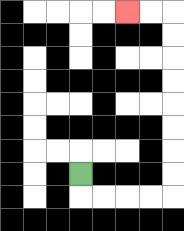{'start': '[3, 7]', 'end': '[5, 0]', 'path_directions': 'D,R,R,R,R,U,U,U,U,U,U,U,U,L,L', 'path_coordinates': '[[3, 7], [3, 8], [4, 8], [5, 8], [6, 8], [7, 8], [7, 7], [7, 6], [7, 5], [7, 4], [7, 3], [7, 2], [7, 1], [7, 0], [6, 0], [5, 0]]'}